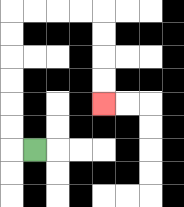{'start': '[1, 6]', 'end': '[4, 4]', 'path_directions': 'L,U,U,U,U,U,U,R,R,R,R,D,D,D,D', 'path_coordinates': '[[1, 6], [0, 6], [0, 5], [0, 4], [0, 3], [0, 2], [0, 1], [0, 0], [1, 0], [2, 0], [3, 0], [4, 0], [4, 1], [4, 2], [4, 3], [4, 4]]'}